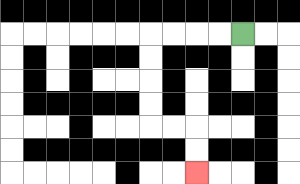{'start': '[10, 1]', 'end': '[8, 7]', 'path_directions': 'L,L,L,L,D,D,D,D,R,R,D,D', 'path_coordinates': '[[10, 1], [9, 1], [8, 1], [7, 1], [6, 1], [6, 2], [6, 3], [6, 4], [6, 5], [7, 5], [8, 5], [8, 6], [8, 7]]'}